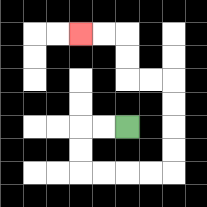{'start': '[5, 5]', 'end': '[3, 1]', 'path_directions': 'L,L,D,D,R,R,R,R,U,U,U,U,L,L,U,U,L,L', 'path_coordinates': '[[5, 5], [4, 5], [3, 5], [3, 6], [3, 7], [4, 7], [5, 7], [6, 7], [7, 7], [7, 6], [7, 5], [7, 4], [7, 3], [6, 3], [5, 3], [5, 2], [5, 1], [4, 1], [3, 1]]'}